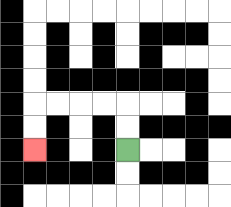{'start': '[5, 6]', 'end': '[1, 6]', 'path_directions': 'U,U,L,L,L,L,D,D', 'path_coordinates': '[[5, 6], [5, 5], [5, 4], [4, 4], [3, 4], [2, 4], [1, 4], [1, 5], [1, 6]]'}